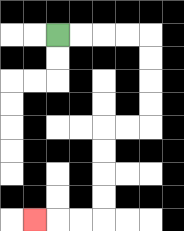{'start': '[2, 1]', 'end': '[1, 9]', 'path_directions': 'R,R,R,R,D,D,D,D,L,L,D,D,D,D,L,L,L', 'path_coordinates': '[[2, 1], [3, 1], [4, 1], [5, 1], [6, 1], [6, 2], [6, 3], [6, 4], [6, 5], [5, 5], [4, 5], [4, 6], [4, 7], [4, 8], [4, 9], [3, 9], [2, 9], [1, 9]]'}